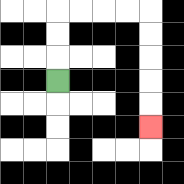{'start': '[2, 3]', 'end': '[6, 5]', 'path_directions': 'U,U,U,R,R,R,R,D,D,D,D,D', 'path_coordinates': '[[2, 3], [2, 2], [2, 1], [2, 0], [3, 0], [4, 0], [5, 0], [6, 0], [6, 1], [6, 2], [6, 3], [6, 4], [6, 5]]'}